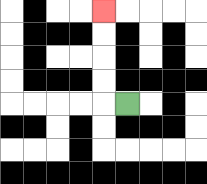{'start': '[5, 4]', 'end': '[4, 0]', 'path_directions': 'L,U,U,U,U', 'path_coordinates': '[[5, 4], [4, 4], [4, 3], [4, 2], [4, 1], [4, 0]]'}